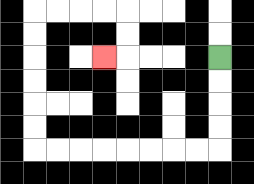{'start': '[9, 2]', 'end': '[4, 2]', 'path_directions': 'D,D,D,D,L,L,L,L,L,L,L,L,U,U,U,U,U,U,R,R,R,R,D,D,L', 'path_coordinates': '[[9, 2], [9, 3], [9, 4], [9, 5], [9, 6], [8, 6], [7, 6], [6, 6], [5, 6], [4, 6], [3, 6], [2, 6], [1, 6], [1, 5], [1, 4], [1, 3], [1, 2], [1, 1], [1, 0], [2, 0], [3, 0], [4, 0], [5, 0], [5, 1], [5, 2], [4, 2]]'}